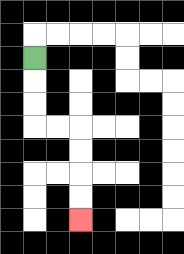{'start': '[1, 2]', 'end': '[3, 9]', 'path_directions': 'D,D,D,R,R,D,D,D,D', 'path_coordinates': '[[1, 2], [1, 3], [1, 4], [1, 5], [2, 5], [3, 5], [3, 6], [3, 7], [3, 8], [3, 9]]'}